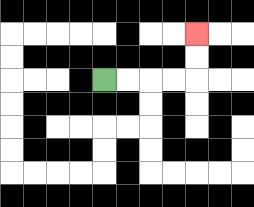{'start': '[4, 3]', 'end': '[8, 1]', 'path_directions': 'R,R,R,R,U,U', 'path_coordinates': '[[4, 3], [5, 3], [6, 3], [7, 3], [8, 3], [8, 2], [8, 1]]'}